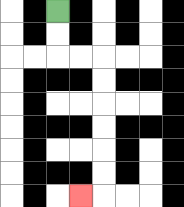{'start': '[2, 0]', 'end': '[3, 8]', 'path_directions': 'D,D,R,R,D,D,D,D,D,D,L', 'path_coordinates': '[[2, 0], [2, 1], [2, 2], [3, 2], [4, 2], [4, 3], [4, 4], [4, 5], [4, 6], [4, 7], [4, 8], [3, 8]]'}